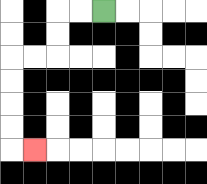{'start': '[4, 0]', 'end': '[1, 6]', 'path_directions': 'L,L,D,D,L,L,D,D,D,D,R', 'path_coordinates': '[[4, 0], [3, 0], [2, 0], [2, 1], [2, 2], [1, 2], [0, 2], [0, 3], [0, 4], [0, 5], [0, 6], [1, 6]]'}